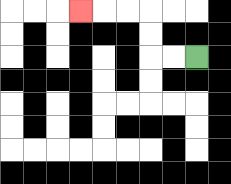{'start': '[8, 2]', 'end': '[3, 0]', 'path_directions': 'L,L,U,U,L,L,L', 'path_coordinates': '[[8, 2], [7, 2], [6, 2], [6, 1], [6, 0], [5, 0], [4, 0], [3, 0]]'}